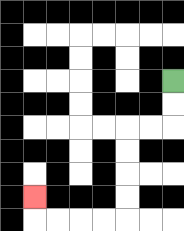{'start': '[7, 3]', 'end': '[1, 8]', 'path_directions': 'D,D,L,L,D,D,D,D,L,L,L,L,U', 'path_coordinates': '[[7, 3], [7, 4], [7, 5], [6, 5], [5, 5], [5, 6], [5, 7], [5, 8], [5, 9], [4, 9], [3, 9], [2, 9], [1, 9], [1, 8]]'}